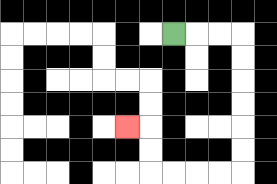{'start': '[7, 1]', 'end': '[5, 5]', 'path_directions': 'R,R,R,D,D,D,D,D,D,L,L,L,L,U,U,L', 'path_coordinates': '[[7, 1], [8, 1], [9, 1], [10, 1], [10, 2], [10, 3], [10, 4], [10, 5], [10, 6], [10, 7], [9, 7], [8, 7], [7, 7], [6, 7], [6, 6], [6, 5], [5, 5]]'}